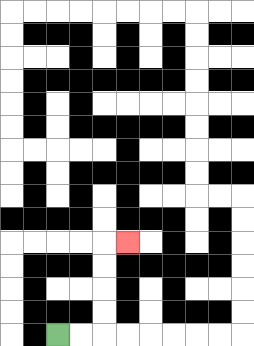{'start': '[2, 14]', 'end': '[5, 10]', 'path_directions': 'R,R,U,U,U,U,R', 'path_coordinates': '[[2, 14], [3, 14], [4, 14], [4, 13], [4, 12], [4, 11], [4, 10], [5, 10]]'}